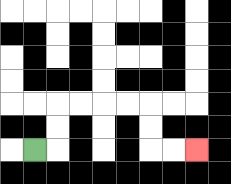{'start': '[1, 6]', 'end': '[8, 6]', 'path_directions': 'R,U,U,R,R,R,R,D,D,R,R', 'path_coordinates': '[[1, 6], [2, 6], [2, 5], [2, 4], [3, 4], [4, 4], [5, 4], [6, 4], [6, 5], [6, 6], [7, 6], [8, 6]]'}